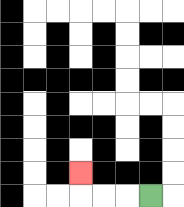{'start': '[6, 8]', 'end': '[3, 7]', 'path_directions': 'L,L,L,U', 'path_coordinates': '[[6, 8], [5, 8], [4, 8], [3, 8], [3, 7]]'}